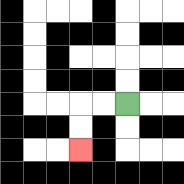{'start': '[5, 4]', 'end': '[3, 6]', 'path_directions': 'L,L,D,D', 'path_coordinates': '[[5, 4], [4, 4], [3, 4], [3, 5], [3, 6]]'}